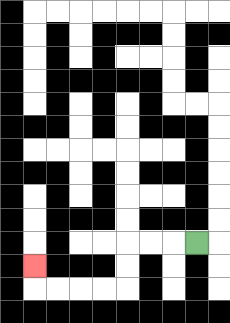{'start': '[8, 10]', 'end': '[1, 11]', 'path_directions': 'L,L,L,D,D,L,L,L,L,U', 'path_coordinates': '[[8, 10], [7, 10], [6, 10], [5, 10], [5, 11], [5, 12], [4, 12], [3, 12], [2, 12], [1, 12], [1, 11]]'}